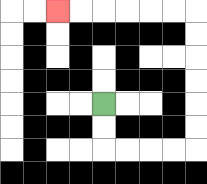{'start': '[4, 4]', 'end': '[2, 0]', 'path_directions': 'D,D,R,R,R,R,U,U,U,U,U,U,L,L,L,L,L,L', 'path_coordinates': '[[4, 4], [4, 5], [4, 6], [5, 6], [6, 6], [7, 6], [8, 6], [8, 5], [8, 4], [8, 3], [8, 2], [8, 1], [8, 0], [7, 0], [6, 0], [5, 0], [4, 0], [3, 0], [2, 0]]'}